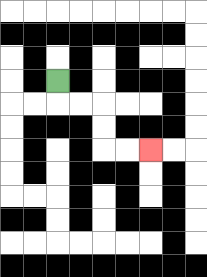{'start': '[2, 3]', 'end': '[6, 6]', 'path_directions': 'D,R,R,D,D,R,R', 'path_coordinates': '[[2, 3], [2, 4], [3, 4], [4, 4], [4, 5], [4, 6], [5, 6], [6, 6]]'}